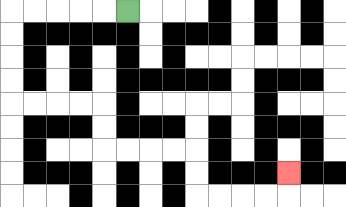{'start': '[5, 0]', 'end': '[12, 7]', 'path_directions': 'L,L,L,L,L,D,D,D,D,R,R,R,R,D,D,R,R,R,R,D,D,R,R,R,R,U', 'path_coordinates': '[[5, 0], [4, 0], [3, 0], [2, 0], [1, 0], [0, 0], [0, 1], [0, 2], [0, 3], [0, 4], [1, 4], [2, 4], [3, 4], [4, 4], [4, 5], [4, 6], [5, 6], [6, 6], [7, 6], [8, 6], [8, 7], [8, 8], [9, 8], [10, 8], [11, 8], [12, 8], [12, 7]]'}